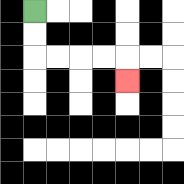{'start': '[1, 0]', 'end': '[5, 3]', 'path_directions': 'D,D,R,R,R,R,D', 'path_coordinates': '[[1, 0], [1, 1], [1, 2], [2, 2], [3, 2], [4, 2], [5, 2], [5, 3]]'}